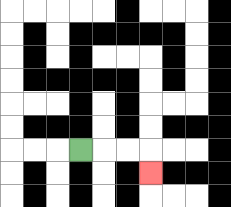{'start': '[3, 6]', 'end': '[6, 7]', 'path_directions': 'R,R,R,D', 'path_coordinates': '[[3, 6], [4, 6], [5, 6], [6, 6], [6, 7]]'}